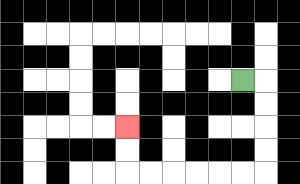{'start': '[10, 3]', 'end': '[5, 5]', 'path_directions': 'R,D,D,D,D,L,L,L,L,L,L,U,U', 'path_coordinates': '[[10, 3], [11, 3], [11, 4], [11, 5], [11, 6], [11, 7], [10, 7], [9, 7], [8, 7], [7, 7], [6, 7], [5, 7], [5, 6], [5, 5]]'}